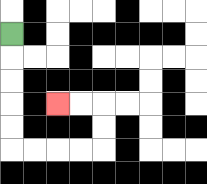{'start': '[0, 1]', 'end': '[2, 4]', 'path_directions': 'D,D,D,D,D,R,R,R,R,U,U,L,L', 'path_coordinates': '[[0, 1], [0, 2], [0, 3], [0, 4], [0, 5], [0, 6], [1, 6], [2, 6], [3, 6], [4, 6], [4, 5], [4, 4], [3, 4], [2, 4]]'}